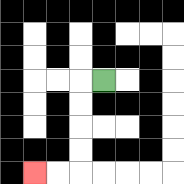{'start': '[4, 3]', 'end': '[1, 7]', 'path_directions': 'L,D,D,D,D,L,L', 'path_coordinates': '[[4, 3], [3, 3], [3, 4], [3, 5], [3, 6], [3, 7], [2, 7], [1, 7]]'}